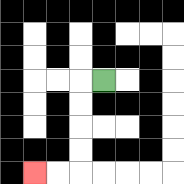{'start': '[4, 3]', 'end': '[1, 7]', 'path_directions': 'L,D,D,D,D,L,L', 'path_coordinates': '[[4, 3], [3, 3], [3, 4], [3, 5], [3, 6], [3, 7], [2, 7], [1, 7]]'}